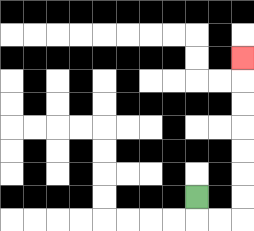{'start': '[8, 8]', 'end': '[10, 2]', 'path_directions': 'D,R,R,U,U,U,U,U,U,U', 'path_coordinates': '[[8, 8], [8, 9], [9, 9], [10, 9], [10, 8], [10, 7], [10, 6], [10, 5], [10, 4], [10, 3], [10, 2]]'}